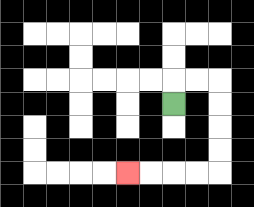{'start': '[7, 4]', 'end': '[5, 7]', 'path_directions': 'U,R,R,D,D,D,D,L,L,L,L', 'path_coordinates': '[[7, 4], [7, 3], [8, 3], [9, 3], [9, 4], [9, 5], [9, 6], [9, 7], [8, 7], [7, 7], [6, 7], [5, 7]]'}